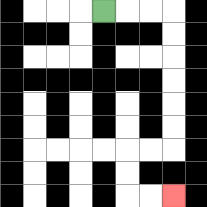{'start': '[4, 0]', 'end': '[7, 8]', 'path_directions': 'R,R,R,D,D,D,D,D,D,L,L,D,D,R,R', 'path_coordinates': '[[4, 0], [5, 0], [6, 0], [7, 0], [7, 1], [7, 2], [7, 3], [7, 4], [7, 5], [7, 6], [6, 6], [5, 6], [5, 7], [5, 8], [6, 8], [7, 8]]'}